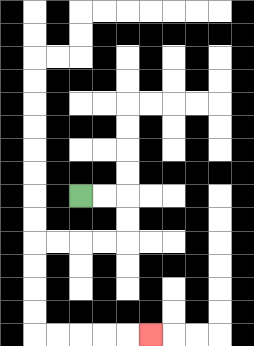{'start': '[3, 8]', 'end': '[6, 14]', 'path_directions': 'R,R,D,D,L,L,L,L,D,D,D,D,R,R,R,R,R', 'path_coordinates': '[[3, 8], [4, 8], [5, 8], [5, 9], [5, 10], [4, 10], [3, 10], [2, 10], [1, 10], [1, 11], [1, 12], [1, 13], [1, 14], [2, 14], [3, 14], [4, 14], [5, 14], [6, 14]]'}